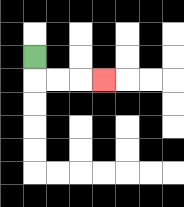{'start': '[1, 2]', 'end': '[4, 3]', 'path_directions': 'D,R,R,R', 'path_coordinates': '[[1, 2], [1, 3], [2, 3], [3, 3], [4, 3]]'}